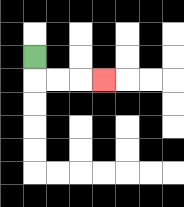{'start': '[1, 2]', 'end': '[4, 3]', 'path_directions': 'D,R,R,R', 'path_coordinates': '[[1, 2], [1, 3], [2, 3], [3, 3], [4, 3]]'}